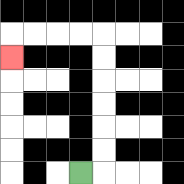{'start': '[3, 7]', 'end': '[0, 2]', 'path_directions': 'R,U,U,U,U,U,U,L,L,L,L,D', 'path_coordinates': '[[3, 7], [4, 7], [4, 6], [4, 5], [4, 4], [4, 3], [4, 2], [4, 1], [3, 1], [2, 1], [1, 1], [0, 1], [0, 2]]'}